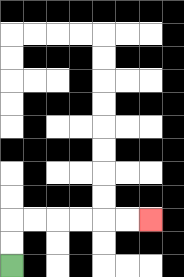{'start': '[0, 11]', 'end': '[6, 9]', 'path_directions': 'U,U,R,R,R,R,R,R', 'path_coordinates': '[[0, 11], [0, 10], [0, 9], [1, 9], [2, 9], [3, 9], [4, 9], [5, 9], [6, 9]]'}